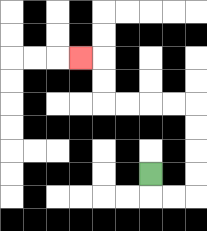{'start': '[6, 7]', 'end': '[3, 2]', 'path_directions': 'D,R,R,U,U,U,U,L,L,L,L,U,U,L', 'path_coordinates': '[[6, 7], [6, 8], [7, 8], [8, 8], [8, 7], [8, 6], [8, 5], [8, 4], [7, 4], [6, 4], [5, 4], [4, 4], [4, 3], [4, 2], [3, 2]]'}